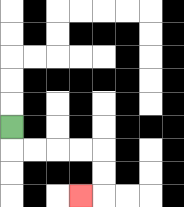{'start': '[0, 5]', 'end': '[3, 8]', 'path_directions': 'D,R,R,R,R,D,D,L', 'path_coordinates': '[[0, 5], [0, 6], [1, 6], [2, 6], [3, 6], [4, 6], [4, 7], [4, 8], [3, 8]]'}